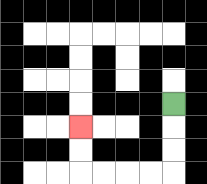{'start': '[7, 4]', 'end': '[3, 5]', 'path_directions': 'D,D,D,L,L,L,L,U,U', 'path_coordinates': '[[7, 4], [7, 5], [7, 6], [7, 7], [6, 7], [5, 7], [4, 7], [3, 7], [3, 6], [3, 5]]'}